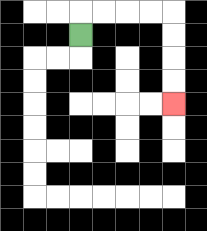{'start': '[3, 1]', 'end': '[7, 4]', 'path_directions': 'U,R,R,R,R,D,D,D,D', 'path_coordinates': '[[3, 1], [3, 0], [4, 0], [5, 0], [6, 0], [7, 0], [7, 1], [7, 2], [7, 3], [7, 4]]'}